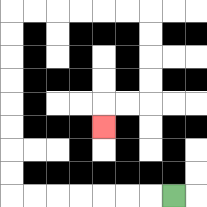{'start': '[7, 8]', 'end': '[4, 5]', 'path_directions': 'L,L,L,L,L,L,L,U,U,U,U,U,U,U,U,R,R,R,R,R,R,D,D,D,D,L,L,D', 'path_coordinates': '[[7, 8], [6, 8], [5, 8], [4, 8], [3, 8], [2, 8], [1, 8], [0, 8], [0, 7], [0, 6], [0, 5], [0, 4], [0, 3], [0, 2], [0, 1], [0, 0], [1, 0], [2, 0], [3, 0], [4, 0], [5, 0], [6, 0], [6, 1], [6, 2], [6, 3], [6, 4], [5, 4], [4, 4], [4, 5]]'}